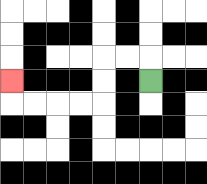{'start': '[6, 3]', 'end': '[0, 3]', 'path_directions': 'U,L,L,D,D,L,L,L,L,U', 'path_coordinates': '[[6, 3], [6, 2], [5, 2], [4, 2], [4, 3], [4, 4], [3, 4], [2, 4], [1, 4], [0, 4], [0, 3]]'}